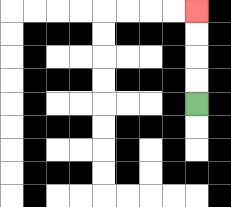{'start': '[8, 4]', 'end': '[8, 0]', 'path_directions': 'U,U,U,U', 'path_coordinates': '[[8, 4], [8, 3], [8, 2], [8, 1], [8, 0]]'}